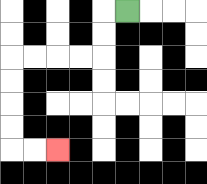{'start': '[5, 0]', 'end': '[2, 6]', 'path_directions': 'L,D,D,L,L,L,L,D,D,D,D,R,R', 'path_coordinates': '[[5, 0], [4, 0], [4, 1], [4, 2], [3, 2], [2, 2], [1, 2], [0, 2], [0, 3], [0, 4], [0, 5], [0, 6], [1, 6], [2, 6]]'}